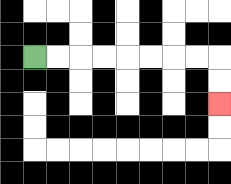{'start': '[1, 2]', 'end': '[9, 4]', 'path_directions': 'R,R,R,R,R,R,R,R,D,D', 'path_coordinates': '[[1, 2], [2, 2], [3, 2], [4, 2], [5, 2], [6, 2], [7, 2], [8, 2], [9, 2], [9, 3], [9, 4]]'}